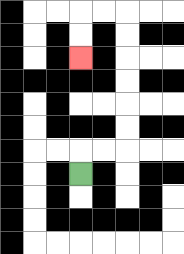{'start': '[3, 7]', 'end': '[3, 2]', 'path_directions': 'U,R,R,U,U,U,U,U,U,L,L,D,D', 'path_coordinates': '[[3, 7], [3, 6], [4, 6], [5, 6], [5, 5], [5, 4], [5, 3], [5, 2], [5, 1], [5, 0], [4, 0], [3, 0], [3, 1], [3, 2]]'}